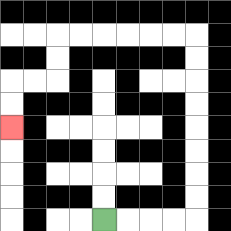{'start': '[4, 9]', 'end': '[0, 5]', 'path_directions': 'R,R,R,R,U,U,U,U,U,U,U,U,L,L,L,L,L,L,D,D,L,L,D,D', 'path_coordinates': '[[4, 9], [5, 9], [6, 9], [7, 9], [8, 9], [8, 8], [8, 7], [8, 6], [8, 5], [8, 4], [8, 3], [8, 2], [8, 1], [7, 1], [6, 1], [5, 1], [4, 1], [3, 1], [2, 1], [2, 2], [2, 3], [1, 3], [0, 3], [0, 4], [0, 5]]'}